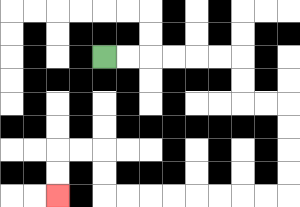{'start': '[4, 2]', 'end': '[2, 8]', 'path_directions': 'R,R,R,R,R,R,D,D,R,R,D,D,D,D,L,L,L,L,L,L,L,L,U,U,L,L,D,D', 'path_coordinates': '[[4, 2], [5, 2], [6, 2], [7, 2], [8, 2], [9, 2], [10, 2], [10, 3], [10, 4], [11, 4], [12, 4], [12, 5], [12, 6], [12, 7], [12, 8], [11, 8], [10, 8], [9, 8], [8, 8], [7, 8], [6, 8], [5, 8], [4, 8], [4, 7], [4, 6], [3, 6], [2, 6], [2, 7], [2, 8]]'}